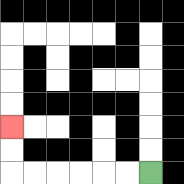{'start': '[6, 7]', 'end': '[0, 5]', 'path_directions': 'L,L,L,L,L,L,U,U', 'path_coordinates': '[[6, 7], [5, 7], [4, 7], [3, 7], [2, 7], [1, 7], [0, 7], [0, 6], [0, 5]]'}